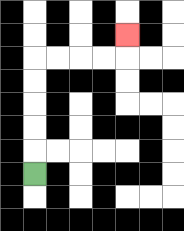{'start': '[1, 7]', 'end': '[5, 1]', 'path_directions': 'U,U,U,U,U,R,R,R,R,U', 'path_coordinates': '[[1, 7], [1, 6], [1, 5], [1, 4], [1, 3], [1, 2], [2, 2], [3, 2], [4, 2], [5, 2], [5, 1]]'}